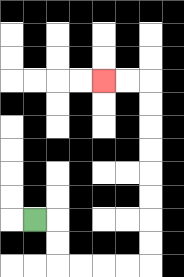{'start': '[1, 9]', 'end': '[4, 3]', 'path_directions': 'R,D,D,R,R,R,R,U,U,U,U,U,U,U,U,L,L', 'path_coordinates': '[[1, 9], [2, 9], [2, 10], [2, 11], [3, 11], [4, 11], [5, 11], [6, 11], [6, 10], [6, 9], [6, 8], [6, 7], [6, 6], [6, 5], [6, 4], [6, 3], [5, 3], [4, 3]]'}